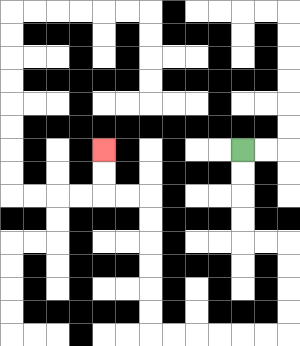{'start': '[10, 6]', 'end': '[4, 6]', 'path_directions': 'D,D,D,D,R,R,D,D,D,D,L,L,L,L,L,L,U,U,U,U,U,U,L,L,U,U', 'path_coordinates': '[[10, 6], [10, 7], [10, 8], [10, 9], [10, 10], [11, 10], [12, 10], [12, 11], [12, 12], [12, 13], [12, 14], [11, 14], [10, 14], [9, 14], [8, 14], [7, 14], [6, 14], [6, 13], [6, 12], [6, 11], [6, 10], [6, 9], [6, 8], [5, 8], [4, 8], [4, 7], [4, 6]]'}